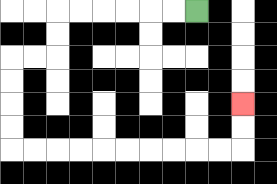{'start': '[8, 0]', 'end': '[10, 4]', 'path_directions': 'L,L,L,L,L,L,D,D,L,L,D,D,D,D,R,R,R,R,R,R,R,R,R,R,U,U', 'path_coordinates': '[[8, 0], [7, 0], [6, 0], [5, 0], [4, 0], [3, 0], [2, 0], [2, 1], [2, 2], [1, 2], [0, 2], [0, 3], [0, 4], [0, 5], [0, 6], [1, 6], [2, 6], [3, 6], [4, 6], [5, 6], [6, 6], [7, 6], [8, 6], [9, 6], [10, 6], [10, 5], [10, 4]]'}